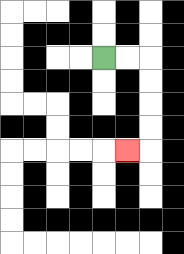{'start': '[4, 2]', 'end': '[5, 6]', 'path_directions': 'R,R,D,D,D,D,L', 'path_coordinates': '[[4, 2], [5, 2], [6, 2], [6, 3], [6, 4], [6, 5], [6, 6], [5, 6]]'}